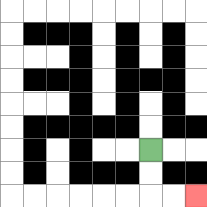{'start': '[6, 6]', 'end': '[8, 8]', 'path_directions': 'D,D,R,R', 'path_coordinates': '[[6, 6], [6, 7], [6, 8], [7, 8], [8, 8]]'}